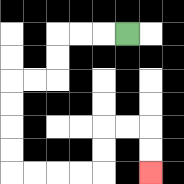{'start': '[5, 1]', 'end': '[6, 7]', 'path_directions': 'L,L,L,D,D,L,L,D,D,D,D,R,R,R,R,U,U,R,R,D,D', 'path_coordinates': '[[5, 1], [4, 1], [3, 1], [2, 1], [2, 2], [2, 3], [1, 3], [0, 3], [0, 4], [0, 5], [0, 6], [0, 7], [1, 7], [2, 7], [3, 7], [4, 7], [4, 6], [4, 5], [5, 5], [6, 5], [6, 6], [6, 7]]'}